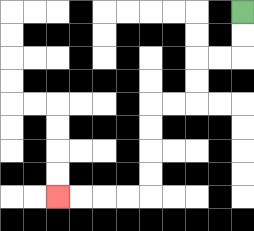{'start': '[10, 0]', 'end': '[2, 8]', 'path_directions': 'D,D,L,L,D,D,L,L,D,D,D,D,L,L,L,L', 'path_coordinates': '[[10, 0], [10, 1], [10, 2], [9, 2], [8, 2], [8, 3], [8, 4], [7, 4], [6, 4], [6, 5], [6, 6], [6, 7], [6, 8], [5, 8], [4, 8], [3, 8], [2, 8]]'}